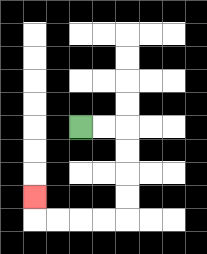{'start': '[3, 5]', 'end': '[1, 8]', 'path_directions': 'R,R,D,D,D,D,L,L,L,L,U', 'path_coordinates': '[[3, 5], [4, 5], [5, 5], [5, 6], [5, 7], [5, 8], [5, 9], [4, 9], [3, 9], [2, 9], [1, 9], [1, 8]]'}